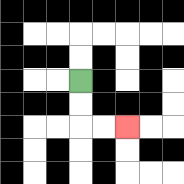{'start': '[3, 3]', 'end': '[5, 5]', 'path_directions': 'D,D,R,R', 'path_coordinates': '[[3, 3], [3, 4], [3, 5], [4, 5], [5, 5]]'}